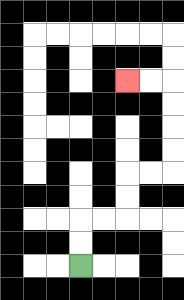{'start': '[3, 11]', 'end': '[5, 3]', 'path_directions': 'U,U,R,R,U,U,R,R,U,U,U,U,L,L', 'path_coordinates': '[[3, 11], [3, 10], [3, 9], [4, 9], [5, 9], [5, 8], [5, 7], [6, 7], [7, 7], [7, 6], [7, 5], [7, 4], [7, 3], [6, 3], [5, 3]]'}